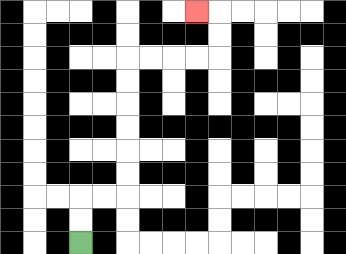{'start': '[3, 10]', 'end': '[8, 0]', 'path_directions': 'U,U,R,R,U,U,U,U,U,U,R,R,R,R,U,U,L', 'path_coordinates': '[[3, 10], [3, 9], [3, 8], [4, 8], [5, 8], [5, 7], [5, 6], [5, 5], [5, 4], [5, 3], [5, 2], [6, 2], [7, 2], [8, 2], [9, 2], [9, 1], [9, 0], [8, 0]]'}